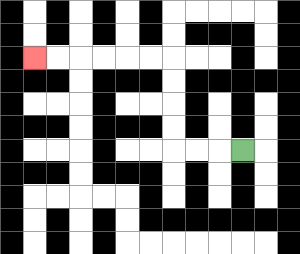{'start': '[10, 6]', 'end': '[1, 2]', 'path_directions': 'L,L,L,U,U,U,U,L,L,L,L,L,L', 'path_coordinates': '[[10, 6], [9, 6], [8, 6], [7, 6], [7, 5], [7, 4], [7, 3], [7, 2], [6, 2], [5, 2], [4, 2], [3, 2], [2, 2], [1, 2]]'}